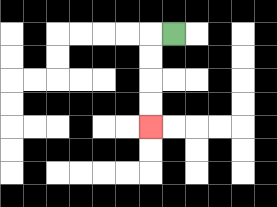{'start': '[7, 1]', 'end': '[6, 5]', 'path_directions': 'L,D,D,D,D', 'path_coordinates': '[[7, 1], [6, 1], [6, 2], [6, 3], [6, 4], [6, 5]]'}